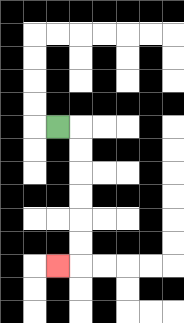{'start': '[2, 5]', 'end': '[2, 11]', 'path_directions': 'R,D,D,D,D,D,D,L', 'path_coordinates': '[[2, 5], [3, 5], [3, 6], [3, 7], [3, 8], [3, 9], [3, 10], [3, 11], [2, 11]]'}